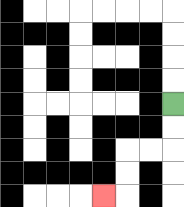{'start': '[7, 4]', 'end': '[4, 8]', 'path_directions': 'D,D,L,L,D,D,L', 'path_coordinates': '[[7, 4], [7, 5], [7, 6], [6, 6], [5, 6], [5, 7], [5, 8], [4, 8]]'}